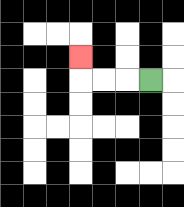{'start': '[6, 3]', 'end': '[3, 2]', 'path_directions': 'L,L,L,U', 'path_coordinates': '[[6, 3], [5, 3], [4, 3], [3, 3], [3, 2]]'}